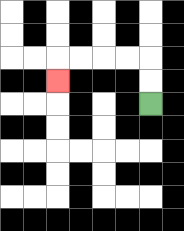{'start': '[6, 4]', 'end': '[2, 3]', 'path_directions': 'U,U,L,L,L,L,D', 'path_coordinates': '[[6, 4], [6, 3], [6, 2], [5, 2], [4, 2], [3, 2], [2, 2], [2, 3]]'}